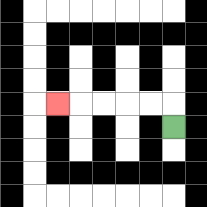{'start': '[7, 5]', 'end': '[2, 4]', 'path_directions': 'U,L,L,L,L,L', 'path_coordinates': '[[7, 5], [7, 4], [6, 4], [5, 4], [4, 4], [3, 4], [2, 4]]'}